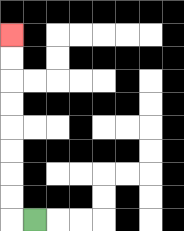{'start': '[1, 9]', 'end': '[0, 1]', 'path_directions': 'L,U,U,U,U,U,U,U,U', 'path_coordinates': '[[1, 9], [0, 9], [0, 8], [0, 7], [0, 6], [0, 5], [0, 4], [0, 3], [0, 2], [0, 1]]'}